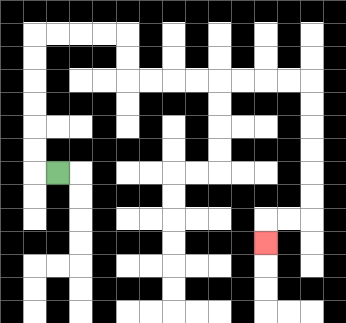{'start': '[2, 7]', 'end': '[11, 10]', 'path_directions': 'L,U,U,U,U,U,U,R,R,R,R,D,D,R,R,R,R,R,R,R,R,D,D,D,D,D,D,L,L,D', 'path_coordinates': '[[2, 7], [1, 7], [1, 6], [1, 5], [1, 4], [1, 3], [1, 2], [1, 1], [2, 1], [3, 1], [4, 1], [5, 1], [5, 2], [5, 3], [6, 3], [7, 3], [8, 3], [9, 3], [10, 3], [11, 3], [12, 3], [13, 3], [13, 4], [13, 5], [13, 6], [13, 7], [13, 8], [13, 9], [12, 9], [11, 9], [11, 10]]'}